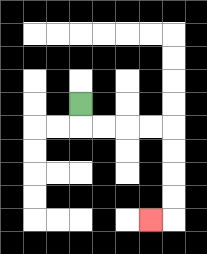{'start': '[3, 4]', 'end': '[6, 9]', 'path_directions': 'D,R,R,R,R,D,D,D,D,L', 'path_coordinates': '[[3, 4], [3, 5], [4, 5], [5, 5], [6, 5], [7, 5], [7, 6], [7, 7], [7, 8], [7, 9], [6, 9]]'}